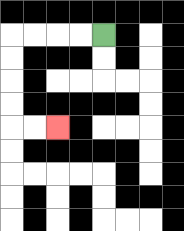{'start': '[4, 1]', 'end': '[2, 5]', 'path_directions': 'L,L,L,L,D,D,D,D,R,R', 'path_coordinates': '[[4, 1], [3, 1], [2, 1], [1, 1], [0, 1], [0, 2], [0, 3], [0, 4], [0, 5], [1, 5], [2, 5]]'}